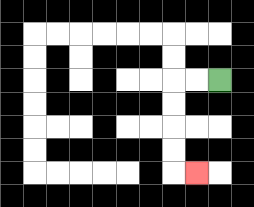{'start': '[9, 3]', 'end': '[8, 7]', 'path_directions': 'L,L,D,D,D,D,R', 'path_coordinates': '[[9, 3], [8, 3], [7, 3], [7, 4], [7, 5], [7, 6], [7, 7], [8, 7]]'}